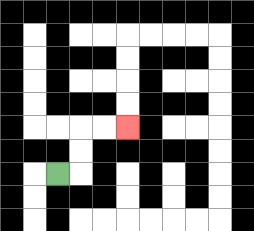{'start': '[2, 7]', 'end': '[5, 5]', 'path_directions': 'R,U,U,R,R', 'path_coordinates': '[[2, 7], [3, 7], [3, 6], [3, 5], [4, 5], [5, 5]]'}